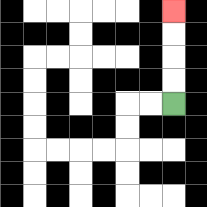{'start': '[7, 4]', 'end': '[7, 0]', 'path_directions': 'U,U,U,U', 'path_coordinates': '[[7, 4], [7, 3], [7, 2], [7, 1], [7, 0]]'}